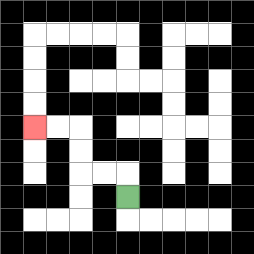{'start': '[5, 8]', 'end': '[1, 5]', 'path_directions': 'U,L,L,U,U,L,L', 'path_coordinates': '[[5, 8], [5, 7], [4, 7], [3, 7], [3, 6], [3, 5], [2, 5], [1, 5]]'}